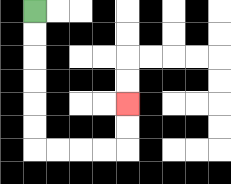{'start': '[1, 0]', 'end': '[5, 4]', 'path_directions': 'D,D,D,D,D,D,R,R,R,R,U,U', 'path_coordinates': '[[1, 0], [1, 1], [1, 2], [1, 3], [1, 4], [1, 5], [1, 6], [2, 6], [3, 6], [4, 6], [5, 6], [5, 5], [5, 4]]'}